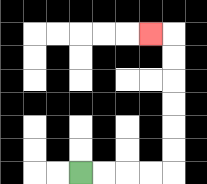{'start': '[3, 7]', 'end': '[6, 1]', 'path_directions': 'R,R,R,R,U,U,U,U,U,U,L', 'path_coordinates': '[[3, 7], [4, 7], [5, 7], [6, 7], [7, 7], [7, 6], [7, 5], [7, 4], [7, 3], [7, 2], [7, 1], [6, 1]]'}